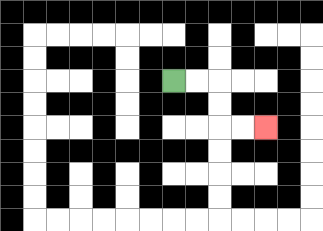{'start': '[7, 3]', 'end': '[11, 5]', 'path_directions': 'R,R,D,D,R,R', 'path_coordinates': '[[7, 3], [8, 3], [9, 3], [9, 4], [9, 5], [10, 5], [11, 5]]'}